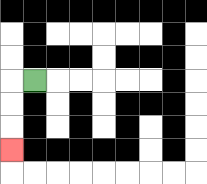{'start': '[1, 3]', 'end': '[0, 6]', 'path_directions': 'L,D,D,D', 'path_coordinates': '[[1, 3], [0, 3], [0, 4], [0, 5], [0, 6]]'}